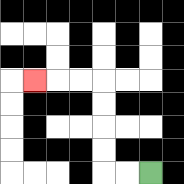{'start': '[6, 7]', 'end': '[1, 3]', 'path_directions': 'L,L,U,U,U,U,L,L,L', 'path_coordinates': '[[6, 7], [5, 7], [4, 7], [4, 6], [4, 5], [4, 4], [4, 3], [3, 3], [2, 3], [1, 3]]'}